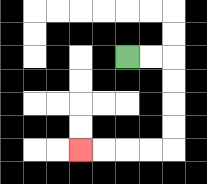{'start': '[5, 2]', 'end': '[3, 6]', 'path_directions': 'R,R,D,D,D,D,L,L,L,L', 'path_coordinates': '[[5, 2], [6, 2], [7, 2], [7, 3], [7, 4], [7, 5], [7, 6], [6, 6], [5, 6], [4, 6], [3, 6]]'}